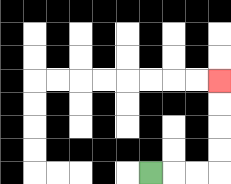{'start': '[6, 7]', 'end': '[9, 3]', 'path_directions': 'R,R,R,U,U,U,U', 'path_coordinates': '[[6, 7], [7, 7], [8, 7], [9, 7], [9, 6], [9, 5], [9, 4], [9, 3]]'}